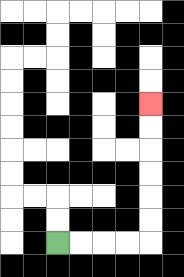{'start': '[2, 10]', 'end': '[6, 4]', 'path_directions': 'R,R,R,R,U,U,U,U,U,U', 'path_coordinates': '[[2, 10], [3, 10], [4, 10], [5, 10], [6, 10], [6, 9], [6, 8], [6, 7], [6, 6], [6, 5], [6, 4]]'}